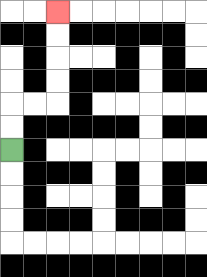{'start': '[0, 6]', 'end': '[2, 0]', 'path_directions': 'U,U,R,R,U,U,U,U', 'path_coordinates': '[[0, 6], [0, 5], [0, 4], [1, 4], [2, 4], [2, 3], [2, 2], [2, 1], [2, 0]]'}